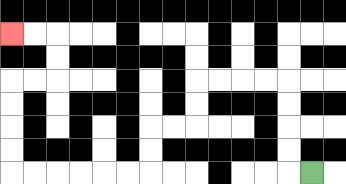{'start': '[13, 7]', 'end': '[0, 1]', 'path_directions': 'L,U,U,U,U,L,L,L,L,D,D,L,L,D,D,L,L,L,L,L,L,U,U,U,U,R,R,U,U,L,L', 'path_coordinates': '[[13, 7], [12, 7], [12, 6], [12, 5], [12, 4], [12, 3], [11, 3], [10, 3], [9, 3], [8, 3], [8, 4], [8, 5], [7, 5], [6, 5], [6, 6], [6, 7], [5, 7], [4, 7], [3, 7], [2, 7], [1, 7], [0, 7], [0, 6], [0, 5], [0, 4], [0, 3], [1, 3], [2, 3], [2, 2], [2, 1], [1, 1], [0, 1]]'}